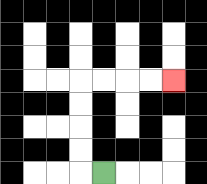{'start': '[4, 7]', 'end': '[7, 3]', 'path_directions': 'L,U,U,U,U,R,R,R,R', 'path_coordinates': '[[4, 7], [3, 7], [3, 6], [3, 5], [3, 4], [3, 3], [4, 3], [5, 3], [6, 3], [7, 3]]'}